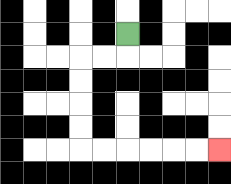{'start': '[5, 1]', 'end': '[9, 6]', 'path_directions': 'D,L,L,D,D,D,D,R,R,R,R,R,R', 'path_coordinates': '[[5, 1], [5, 2], [4, 2], [3, 2], [3, 3], [3, 4], [3, 5], [3, 6], [4, 6], [5, 6], [6, 6], [7, 6], [8, 6], [9, 6]]'}